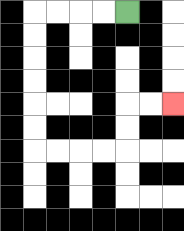{'start': '[5, 0]', 'end': '[7, 4]', 'path_directions': 'L,L,L,L,D,D,D,D,D,D,R,R,R,R,U,U,R,R', 'path_coordinates': '[[5, 0], [4, 0], [3, 0], [2, 0], [1, 0], [1, 1], [1, 2], [1, 3], [1, 4], [1, 5], [1, 6], [2, 6], [3, 6], [4, 6], [5, 6], [5, 5], [5, 4], [6, 4], [7, 4]]'}